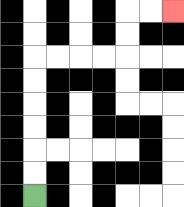{'start': '[1, 8]', 'end': '[7, 0]', 'path_directions': 'U,U,U,U,U,U,R,R,R,R,U,U,R,R', 'path_coordinates': '[[1, 8], [1, 7], [1, 6], [1, 5], [1, 4], [1, 3], [1, 2], [2, 2], [3, 2], [4, 2], [5, 2], [5, 1], [5, 0], [6, 0], [7, 0]]'}